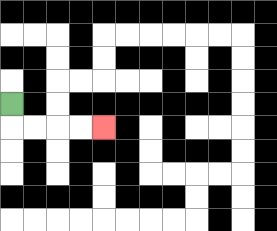{'start': '[0, 4]', 'end': '[4, 5]', 'path_directions': 'D,R,R,R,R', 'path_coordinates': '[[0, 4], [0, 5], [1, 5], [2, 5], [3, 5], [4, 5]]'}